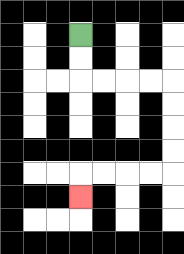{'start': '[3, 1]', 'end': '[3, 8]', 'path_directions': 'D,D,R,R,R,R,D,D,D,D,L,L,L,L,D', 'path_coordinates': '[[3, 1], [3, 2], [3, 3], [4, 3], [5, 3], [6, 3], [7, 3], [7, 4], [7, 5], [7, 6], [7, 7], [6, 7], [5, 7], [4, 7], [3, 7], [3, 8]]'}